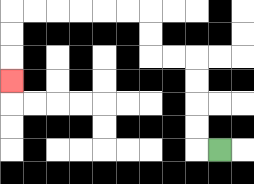{'start': '[9, 6]', 'end': '[0, 3]', 'path_directions': 'L,U,U,U,U,L,L,U,U,L,L,L,L,L,L,D,D,D', 'path_coordinates': '[[9, 6], [8, 6], [8, 5], [8, 4], [8, 3], [8, 2], [7, 2], [6, 2], [6, 1], [6, 0], [5, 0], [4, 0], [3, 0], [2, 0], [1, 0], [0, 0], [0, 1], [0, 2], [0, 3]]'}